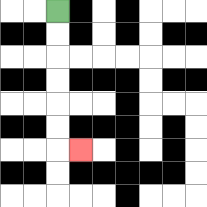{'start': '[2, 0]', 'end': '[3, 6]', 'path_directions': 'D,D,D,D,D,D,R', 'path_coordinates': '[[2, 0], [2, 1], [2, 2], [2, 3], [2, 4], [2, 5], [2, 6], [3, 6]]'}